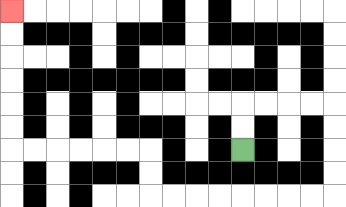{'start': '[10, 6]', 'end': '[0, 0]', 'path_directions': 'U,U,R,R,R,R,D,D,D,D,L,L,L,L,L,L,L,L,U,U,L,L,L,L,L,L,U,U,U,U,U,U', 'path_coordinates': '[[10, 6], [10, 5], [10, 4], [11, 4], [12, 4], [13, 4], [14, 4], [14, 5], [14, 6], [14, 7], [14, 8], [13, 8], [12, 8], [11, 8], [10, 8], [9, 8], [8, 8], [7, 8], [6, 8], [6, 7], [6, 6], [5, 6], [4, 6], [3, 6], [2, 6], [1, 6], [0, 6], [0, 5], [0, 4], [0, 3], [0, 2], [0, 1], [0, 0]]'}